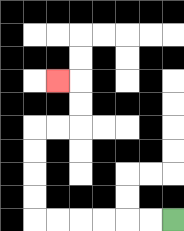{'start': '[7, 9]', 'end': '[2, 3]', 'path_directions': 'L,L,L,L,L,L,U,U,U,U,R,R,U,U,L', 'path_coordinates': '[[7, 9], [6, 9], [5, 9], [4, 9], [3, 9], [2, 9], [1, 9], [1, 8], [1, 7], [1, 6], [1, 5], [2, 5], [3, 5], [3, 4], [3, 3], [2, 3]]'}